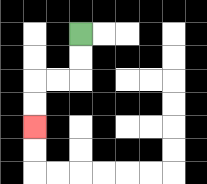{'start': '[3, 1]', 'end': '[1, 5]', 'path_directions': 'D,D,L,L,D,D', 'path_coordinates': '[[3, 1], [3, 2], [3, 3], [2, 3], [1, 3], [1, 4], [1, 5]]'}